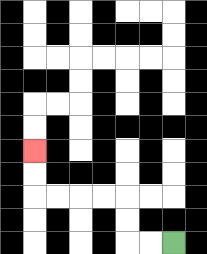{'start': '[7, 10]', 'end': '[1, 6]', 'path_directions': 'L,L,U,U,L,L,L,L,U,U', 'path_coordinates': '[[7, 10], [6, 10], [5, 10], [5, 9], [5, 8], [4, 8], [3, 8], [2, 8], [1, 8], [1, 7], [1, 6]]'}